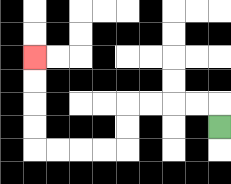{'start': '[9, 5]', 'end': '[1, 2]', 'path_directions': 'U,L,L,L,L,D,D,L,L,L,L,U,U,U,U', 'path_coordinates': '[[9, 5], [9, 4], [8, 4], [7, 4], [6, 4], [5, 4], [5, 5], [5, 6], [4, 6], [3, 6], [2, 6], [1, 6], [1, 5], [1, 4], [1, 3], [1, 2]]'}